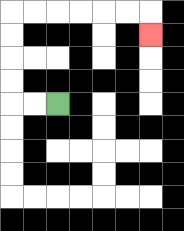{'start': '[2, 4]', 'end': '[6, 1]', 'path_directions': 'L,L,U,U,U,U,R,R,R,R,R,R,D', 'path_coordinates': '[[2, 4], [1, 4], [0, 4], [0, 3], [0, 2], [0, 1], [0, 0], [1, 0], [2, 0], [3, 0], [4, 0], [5, 0], [6, 0], [6, 1]]'}